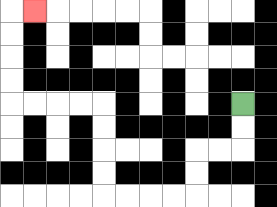{'start': '[10, 4]', 'end': '[1, 0]', 'path_directions': 'D,D,L,L,D,D,L,L,L,L,U,U,U,U,L,L,L,L,U,U,U,U,R', 'path_coordinates': '[[10, 4], [10, 5], [10, 6], [9, 6], [8, 6], [8, 7], [8, 8], [7, 8], [6, 8], [5, 8], [4, 8], [4, 7], [4, 6], [4, 5], [4, 4], [3, 4], [2, 4], [1, 4], [0, 4], [0, 3], [0, 2], [0, 1], [0, 0], [1, 0]]'}